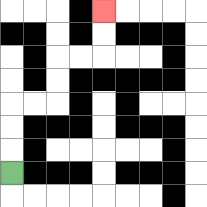{'start': '[0, 7]', 'end': '[4, 0]', 'path_directions': 'U,U,U,R,R,U,U,R,R,U,U', 'path_coordinates': '[[0, 7], [0, 6], [0, 5], [0, 4], [1, 4], [2, 4], [2, 3], [2, 2], [3, 2], [4, 2], [4, 1], [4, 0]]'}